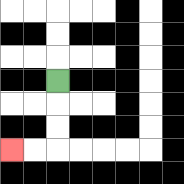{'start': '[2, 3]', 'end': '[0, 6]', 'path_directions': 'D,D,D,L,L', 'path_coordinates': '[[2, 3], [2, 4], [2, 5], [2, 6], [1, 6], [0, 6]]'}